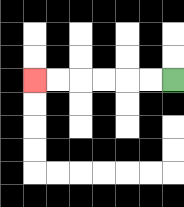{'start': '[7, 3]', 'end': '[1, 3]', 'path_directions': 'L,L,L,L,L,L', 'path_coordinates': '[[7, 3], [6, 3], [5, 3], [4, 3], [3, 3], [2, 3], [1, 3]]'}